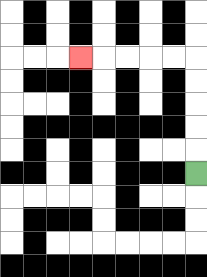{'start': '[8, 7]', 'end': '[3, 2]', 'path_directions': 'U,U,U,U,U,L,L,L,L,L', 'path_coordinates': '[[8, 7], [8, 6], [8, 5], [8, 4], [8, 3], [8, 2], [7, 2], [6, 2], [5, 2], [4, 2], [3, 2]]'}